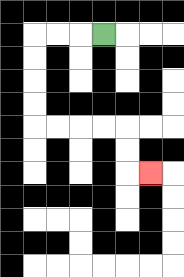{'start': '[4, 1]', 'end': '[6, 7]', 'path_directions': 'L,L,L,D,D,D,D,R,R,R,R,D,D,R', 'path_coordinates': '[[4, 1], [3, 1], [2, 1], [1, 1], [1, 2], [1, 3], [1, 4], [1, 5], [2, 5], [3, 5], [4, 5], [5, 5], [5, 6], [5, 7], [6, 7]]'}